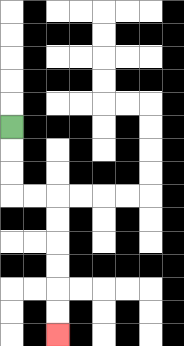{'start': '[0, 5]', 'end': '[2, 14]', 'path_directions': 'D,D,D,R,R,D,D,D,D,D,D', 'path_coordinates': '[[0, 5], [0, 6], [0, 7], [0, 8], [1, 8], [2, 8], [2, 9], [2, 10], [2, 11], [2, 12], [2, 13], [2, 14]]'}